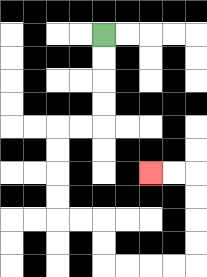{'start': '[4, 1]', 'end': '[6, 7]', 'path_directions': 'D,D,D,D,L,L,D,D,D,D,R,R,D,D,R,R,R,R,U,U,U,U,L,L', 'path_coordinates': '[[4, 1], [4, 2], [4, 3], [4, 4], [4, 5], [3, 5], [2, 5], [2, 6], [2, 7], [2, 8], [2, 9], [3, 9], [4, 9], [4, 10], [4, 11], [5, 11], [6, 11], [7, 11], [8, 11], [8, 10], [8, 9], [8, 8], [8, 7], [7, 7], [6, 7]]'}